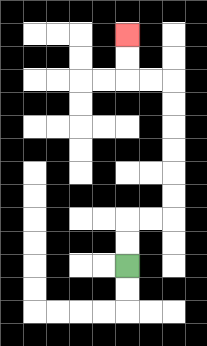{'start': '[5, 11]', 'end': '[5, 1]', 'path_directions': 'U,U,R,R,U,U,U,U,U,U,L,L,U,U', 'path_coordinates': '[[5, 11], [5, 10], [5, 9], [6, 9], [7, 9], [7, 8], [7, 7], [7, 6], [7, 5], [7, 4], [7, 3], [6, 3], [5, 3], [5, 2], [5, 1]]'}